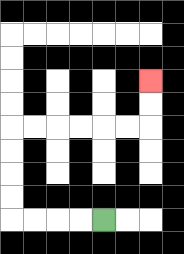{'start': '[4, 9]', 'end': '[6, 3]', 'path_directions': 'L,L,L,L,U,U,U,U,R,R,R,R,R,R,U,U', 'path_coordinates': '[[4, 9], [3, 9], [2, 9], [1, 9], [0, 9], [0, 8], [0, 7], [0, 6], [0, 5], [1, 5], [2, 5], [3, 5], [4, 5], [5, 5], [6, 5], [6, 4], [6, 3]]'}